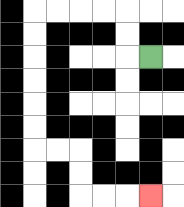{'start': '[6, 2]', 'end': '[6, 8]', 'path_directions': 'L,U,U,L,L,L,L,D,D,D,D,D,D,R,R,D,D,R,R,R', 'path_coordinates': '[[6, 2], [5, 2], [5, 1], [5, 0], [4, 0], [3, 0], [2, 0], [1, 0], [1, 1], [1, 2], [1, 3], [1, 4], [1, 5], [1, 6], [2, 6], [3, 6], [3, 7], [3, 8], [4, 8], [5, 8], [6, 8]]'}